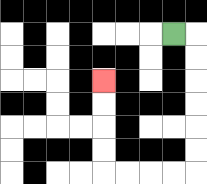{'start': '[7, 1]', 'end': '[4, 3]', 'path_directions': 'R,D,D,D,D,D,D,L,L,L,L,U,U,U,U', 'path_coordinates': '[[7, 1], [8, 1], [8, 2], [8, 3], [8, 4], [8, 5], [8, 6], [8, 7], [7, 7], [6, 7], [5, 7], [4, 7], [4, 6], [4, 5], [4, 4], [4, 3]]'}